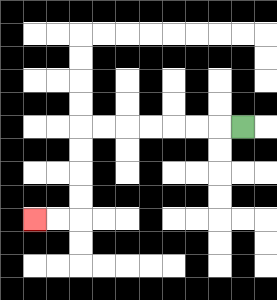{'start': '[10, 5]', 'end': '[1, 9]', 'path_directions': 'L,L,L,L,L,L,L,D,D,D,D,L,L', 'path_coordinates': '[[10, 5], [9, 5], [8, 5], [7, 5], [6, 5], [5, 5], [4, 5], [3, 5], [3, 6], [3, 7], [3, 8], [3, 9], [2, 9], [1, 9]]'}